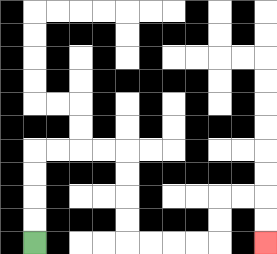{'start': '[1, 10]', 'end': '[11, 10]', 'path_directions': 'U,U,U,U,R,R,R,R,D,D,D,D,R,R,R,R,U,U,R,R,D,D', 'path_coordinates': '[[1, 10], [1, 9], [1, 8], [1, 7], [1, 6], [2, 6], [3, 6], [4, 6], [5, 6], [5, 7], [5, 8], [5, 9], [5, 10], [6, 10], [7, 10], [8, 10], [9, 10], [9, 9], [9, 8], [10, 8], [11, 8], [11, 9], [11, 10]]'}